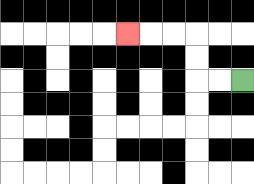{'start': '[10, 3]', 'end': '[5, 1]', 'path_directions': 'L,L,U,U,L,L,L', 'path_coordinates': '[[10, 3], [9, 3], [8, 3], [8, 2], [8, 1], [7, 1], [6, 1], [5, 1]]'}